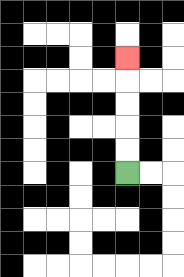{'start': '[5, 7]', 'end': '[5, 2]', 'path_directions': 'U,U,U,U,U', 'path_coordinates': '[[5, 7], [5, 6], [5, 5], [5, 4], [5, 3], [5, 2]]'}